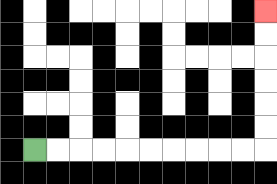{'start': '[1, 6]', 'end': '[11, 0]', 'path_directions': 'R,R,R,R,R,R,R,R,R,R,U,U,U,U,U,U', 'path_coordinates': '[[1, 6], [2, 6], [3, 6], [4, 6], [5, 6], [6, 6], [7, 6], [8, 6], [9, 6], [10, 6], [11, 6], [11, 5], [11, 4], [11, 3], [11, 2], [11, 1], [11, 0]]'}